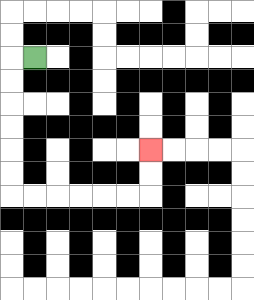{'start': '[1, 2]', 'end': '[6, 6]', 'path_directions': 'L,D,D,D,D,D,D,R,R,R,R,R,R,U,U', 'path_coordinates': '[[1, 2], [0, 2], [0, 3], [0, 4], [0, 5], [0, 6], [0, 7], [0, 8], [1, 8], [2, 8], [3, 8], [4, 8], [5, 8], [6, 8], [6, 7], [6, 6]]'}